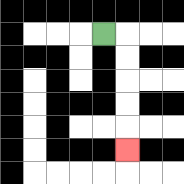{'start': '[4, 1]', 'end': '[5, 6]', 'path_directions': 'R,D,D,D,D,D', 'path_coordinates': '[[4, 1], [5, 1], [5, 2], [5, 3], [5, 4], [5, 5], [5, 6]]'}